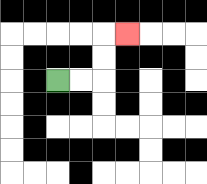{'start': '[2, 3]', 'end': '[5, 1]', 'path_directions': 'R,R,U,U,R', 'path_coordinates': '[[2, 3], [3, 3], [4, 3], [4, 2], [4, 1], [5, 1]]'}